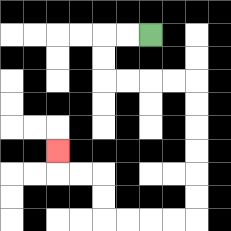{'start': '[6, 1]', 'end': '[2, 6]', 'path_directions': 'L,L,D,D,R,R,R,R,D,D,D,D,D,D,L,L,L,L,U,U,L,L,U', 'path_coordinates': '[[6, 1], [5, 1], [4, 1], [4, 2], [4, 3], [5, 3], [6, 3], [7, 3], [8, 3], [8, 4], [8, 5], [8, 6], [8, 7], [8, 8], [8, 9], [7, 9], [6, 9], [5, 9], [4, 9], [4, 8], [4, 7], [3, 7], [2, 7], [2, 6]]'}